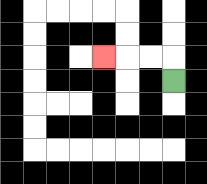{'start': '[7, 3]', 'end': '[4, 2]', 'path_directions': 'U,L,L,L', 'path_coordinates': '[[7, 3], [7, 2], [6, 2], [5, 2], [4, 2]]'}